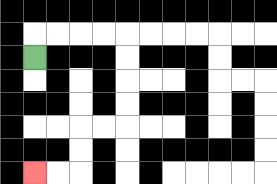{'start': '[1, 2]', 'end': '[1, 7]', 'path_directions': 'U,R,R,R,R,D,D,D,D,L,L,D,D,L,L', 'path_coordinates': '[[1, 2], [1, 1], [2, 1], [3, 1], [4, 1], [5, 1], [5, 2], [5, 3], [5, 4], [5, 5], [4, 5], [3, 5], [3, 6], [3, 7], [2, 7], [1, 7]]'}